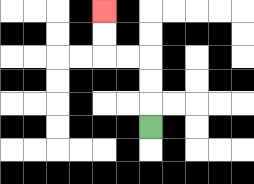{'start': '[6, 5]', 'end': '[4, 0]', 'path_directions': 'U,U,U,L,L,U,U', 'path_coordinates': '[[6, 5], [6, 4], [6, 3], [6, 2], [5, 2], [4, 2], [4, 1], [4, 0]]'}